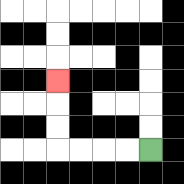{'start': '[6, 6]', 'end': '[2, 3]', 'path_directions': 'L,L,L,L,U,U,U', 'path_coordinates': '[[6, 6], [5, 6], [4, 6], [3, 6], [2, 6], [2, 5], [2, 4], [2, 3]]'}